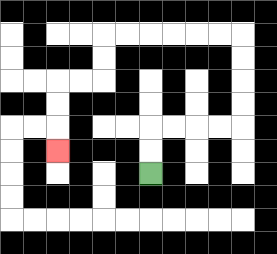{'start': '[6, 7]', 'end': '[2, 6]', 'path_directions': 'U,U,R,R,R,R,U,U,U,U,L,L,L,L,L,L,D,D,L,L,D,D,D', 'path_coordinates': '[[6, 7], [6, 6], [6, 5], [7, 5], [8, 5], [9, 5], [10, 5], [10, 4], [10, 3], [10, 2], [10, 1], [9, 1], [8, 1], [7, 1], [6, 1], [5, 1], [4, 1], [4, 2], [4, 3], [3, 3], [2, 3], [2, 4], [2, 5], [2, 6]]'}